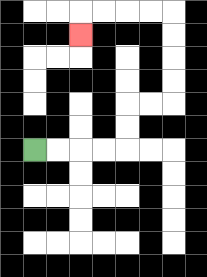{'start': '[1, 6]', 'end': '[3, 1]', 'path_directions': 'R,R,R,R,U,U,R,R,U,U,U,U,L,L,L,L,D', 'path_coordinates': '[[1, 6], [2, 6], [3, 6], [4, 6], [5, 6], [5, 5], [5, 4], [6, 4], [7, 4], [7, 3], [7, 2], [7, 1], [7, 0], [6, 0], [5, 0], [4, 0], [3, 0], [3, 1]]'}